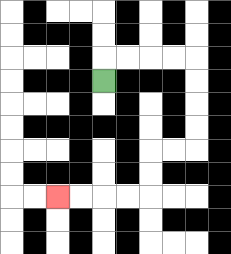{'start': '[4, 3]', 'end': '[2, 8]', 'path_directions': 'U,R,R,R,R,D,D,D,D,L,L,D,D,L,L,L,L', 'path_coordinates': '[[4, 3], [4, 2], [5, 2], [6, 2], [7, 2], [8, 2], [8, 3], [8, 4], [8, 5], [8, 6], [7, 6], [6, 6], [6, 7], [6, 8], [5, 8], [4, 8], [3, 8], [2, 8]]'}